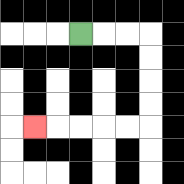{'start': '[3, 1]', 'end': '[1, 5]', 'path_directions': 'R,R,R,D,D,D,D,L,L,L,L,L', 'path_coordinates': '[[3, 1], [4, 1], [5, 1], [6, 1], [6, 2], [6, 3], [6, 4], [6, 5], [5, 5], [4, 5], [3, 5], [2, 5], [1, 5]]'}